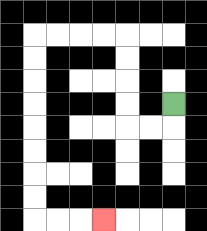{'start': '[7, 4]', 'end': '[4, 9]', 'path_directions': 'D,L,L,U,U,U,U,L,L,L,L,D,D,D,D,D,D,D,D,R,R,R', 'path_coordinates': '[[7, 4], [7, 5], [6, 5], [5, 5], [5, 4], [5, 3], [5, 2], [5, 1], [4, 1], [3, 1], [2, 1], [1, 1], [1, 2], [1, 3], [1, 4], [1, 5], [1, 6], [1, 7], [1, 8], [1, 9], [2, 9], [3, 9], [4, 9]]'}